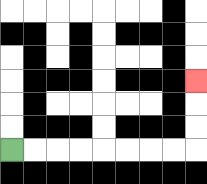{'start': '[0, 6]', 'end': '[8, 3]', 'path_directions': 'R,R,R,R,R,R,R,R,U,U,U', 'path_coordinates': '[[0, 6], [1, 6], [2, 6], [3, 6], [4, 6], [5, 6], [6, 6], [7, 6], [8, 6], [8, 5], [8, 4], [8, 3]]'}